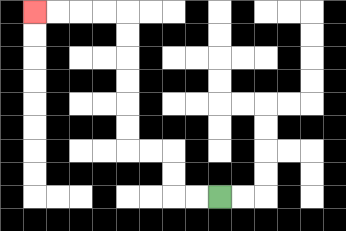{'start': '[9, 8]', 'end': '[1, 0]', 'path_directions': 'L,L,U,U,L,L,U,U,U,U,U,U,L,L,L,L', 'path_coordinates': '[[9, 8], [8, 8], [7, 8], [7, 7], [7, 6], [6, 6], [5, 6], [5, 5], [5, 4], [5, 3], [5, 2], [5, 1], [5, 0], [4, 0], [3, 0], [2, 0], [1, 0]]'}